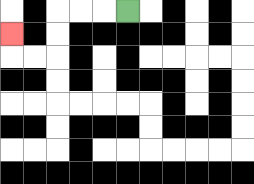{'start': '[5, 0]', 'end': '[0, 1]', 'path_directions': 'L,L,L,D,D,L,L,U', 'path_coordinates': '[[5, 0], [4, 0], [3, 0], [2, 0], [2, 1], [2, 2], [1, 2], [0, 2], [0, 1]]'}